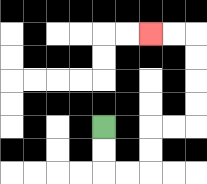{'start': '[4, 5]', 'end': '[6, 1]', 'path_directions': 'D,D,R,R,U,U,R,R,U,U,U,U,L,L', 'path_coordinates': '[[4, 5], [4, 6], [4, 7], [5, 7], [6, 7], [6, 6], [6, 5], [7, 5], [8, 5], [8, 4], [8, 3], [8, 2], [8, 1], [7, 1], [6, 1]]'}